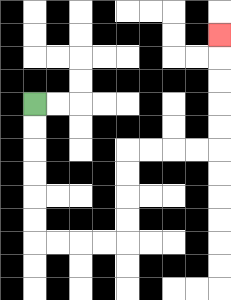{'start': '[1, 4]', 'end': '[9, 1]', 'path_directions': 'D,D,D,D,D,D,R,R,R,R,U,U,U,U,R,R,R,R,U,U,U,U,U', 'path_coordinates': '[[1, 4], [1, 5], [1, 6], [1, 7], [1, 8], [1, 9], [1, 10], [2, 10], [3, 10], [4, 10], [5, 10], [5, 9], [5, 8], [5, 7], [5, 6], [6, 6], [7, 6], [8, 6], [9, 6], [9, 5], [9, 4], [9, 3], [9, 2], [9, 1]]'}